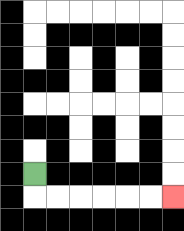{'start': '[1, 7]', 'end': '[7, 8]', 'path_directions': 'D,R,R,R,R,R,R', 'path_coordinates': '[[1, 7], [1, 8], [2, 8], [3, 8], [4, 8], [5, 8], [6, 8], [7, 8]]'}